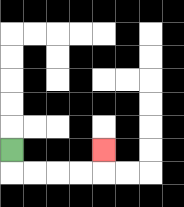{'start': '[0, 6]', 'end': '[4, 6]', 'path_directions': 'D,R,R,R,R,U', 'path_coordinates': '[[0, 6], [0, 7], [1, 7], [2, 7], [3, 7], [4, 7], [4, 6]]'}